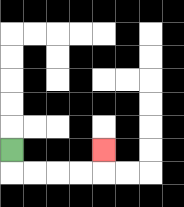{'start': '[0, 6]', 'end': '[4, 6]', 'path_directions': 'D,R,R,R,R,U', 'path_coordinates': '[[0, 6], [0, 7], [1, 7], [2, 7], [3, 7], [4, 7], [4, 6]]'}